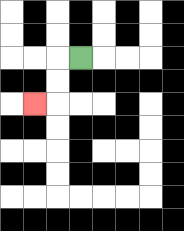{'start': '[3, 2]', 'end': '[1, 4]', 'path_directions': 'L,D,D,L', 'path_coordinates': '[[3, 2], [2, 2], [2, 3], [2, 4], [1, 4]]'}